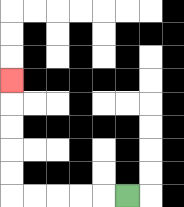{'start': '[5, 8]', 'end': '[0, 3]', 'path_directions': 'L,L,L,L,L,U,U,U,U,U', 'path_coordinates': '[[5, 8], [4, 8], [3, 8], [2, 8], [1, 8], [0, 8], [0, 7], [0, 6], [0, 5], [0, 4], [0, 3]]'}